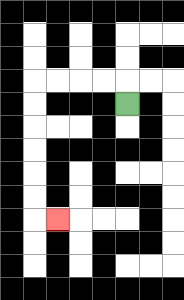{'start': '[5, 4]', 'end': '[2, 9]', 'path_directions': 'U,L,L,L,L,D,D,D,D,D,D,R', 'path_coordinates': '[[5, 4], [5, 3], [4, 3], [3, 3], [2, 3], [1, 3], [1, 4], [1, 5], [1, 6], [1, 7], [1, 8], [1, 9], [2, 9]]'}